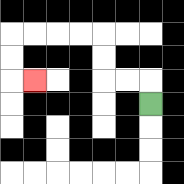{'start': '[6, 4]', 'end': '[1, 3]', 'path_directions': 'U,L,L,U,U,L,L,L,L,D,D,R', 'path_coordinates': '[[6, 4], [6, 3], [5, 3], [4, 3], [4, 2], [4, 1], [3, 1], [2, 1], [1, 1], [0, 1], [0, 2], [0, 3], [1, 3]]'}